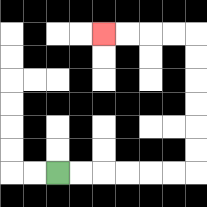{'start': '[2, 7]', 'end': '[4, 1]', 'path_directions': 'R,R,R,R,R,R,U,U,U,U,U,U,L,L,L,L', 'path_coordinates': '[[2, 7], [3, 7], [4, 7], [5, 7], [6, 7], [7, 7], [8, 7], [8, 6], [8, 5], [8, 4], [8, 3], [8, 2], [8, 1], [7, 1], [6, 1], [5, 1], [4, 1]]'}